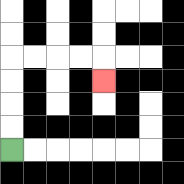{'start': '[0, 6]', 'end': '[4, 3]', 'path_directions': 'U,U,U,U,R,R,R,R,D', 'path_coordinates': '[[0, 6], [0, 5], [0, 4], [0, 3], [0, 2], [1, 2], [2, 2], [3, 2], [4, 2], [4, 3]]'}